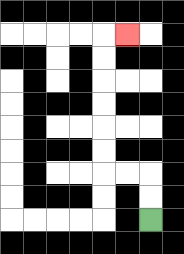{'start': '[6, 9]', 'end': '[5, 1]', 'path_directions': 'U,U,L,L,U,U,U,U,U,U,R', 'path_coordinates': '[[6, 9], [6, 8], [6, 7], [5, 7], [4, 7], [4, 6], [4, 5], [4, 4], [4, 3], [4, 2], [4, 1], [5, 1]]'}